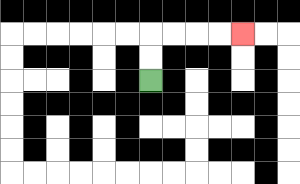{'start': '[6, 3]', 'end': '[10, 1]', 'path_directions': 'U,U,R,R,R,R', 'path_coordinates': '[[6, 3], [6, 2], [6, 1], [7, 1], [8, 1], [9, 1], [10, 1]]'}